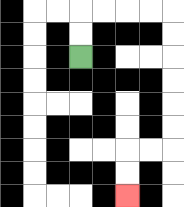{'start': '[3, 2]', 'end': '[5, 8]', 'path_directions': 'U,U,R,R,R,R,D,D,D,D,D,D,L,L,D,D', 'path_coordinates': '[[3, 2], [3, 1], [3, 0], [4, 0], [5, 0], [6, 0], [7, 0], [7, 1], [7, 2], [7, 3], [7, 4], [7, 5], [7, 6], [6, 6], [5, 6], [5, 7], [5, 8]]'}